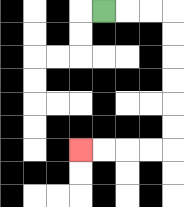{'start': '[4, 0]', 'end': '[3, 6]', 'path_directions': 'R,R,R,D,D,D,D,D,D,L,L,L,L', 'path_coordinates': '[[4, 0], [5, 0], [6, 0], [7, 0], [7, 1], [7, 2], [7, 3], [7, 4], [7, 5], [7, 6], [6, 6], [5, 6], [4, 6], [3, 6]]'}